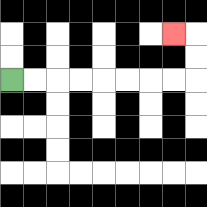{'start': '[0, 3]', 'end': '[7, 1]', 'path_directions': 'R,R,R,R,R,R,R,R,U,U,L', 'path_coordinates': '[[0, 3], [1, 3], [2, 3], [3, 3], [4, 3], [5, 3], [6, 3], [7, 3], [8, 3], [8, 2], [8, 1], [7, 1]]'}